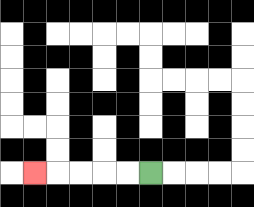{'start': '[6, 7]', 'end': '[1, 7]', 'path_directions': 'L,L,L,L,L', 'path_coordinates': '[[6, 7], [5, 7], [4, 7], [3, 7], [2, 7], [1, 7]]'}